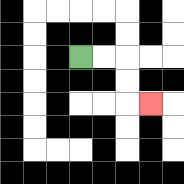{'start': '[3, 2]', 'end': '[6, 4]', 'path_directions': 'R,R,D,D,R', 'path_coordinates': '[[3, 2], [4, 2], [5, 2], [5, 3], [5, 4], [6, 4]]'}